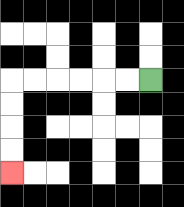{'start': '[6, 3]', 'end': '[0, 7]', 'path_directions': 'L,L,L,L,L,L,D,D,D,D', 'path_coordinates': '[[6, 3], [5, 3], [4, 3], [3, 3], [2, 3], [1, 3], [0, 3], [0, 4], [0, 5], [0, 6], [0, 7]]'}